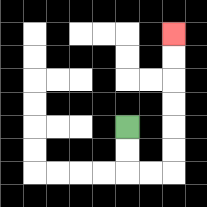{'start': '[5, 5]', 'end': '[7, 1]', 'path_directions': 'D,D,R,R,U,U,U,U,U,U', 'path_coordinates': '[[5, 5], [5, 6], [5, 7], [6, 7], [7, 7], [7, 6], [7, 5], [7, 4], [7, 3], [7, 2], [7, 1]]'}